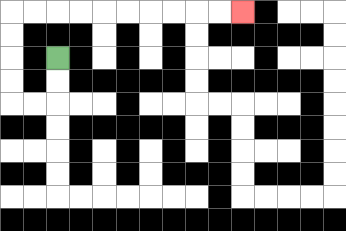{'start': '[2, 2]', 'end': '[10, 0]', 'path_directions': 'D,D,L,L,U,U,U,U,R,R,R,R,R,R,R,R,R,R', 'path_coordinates': '[[2, 2], [2, 3], [2, 4], [1, 4], [0, 4], [0, 3], [0, 2], [0, 1], [0, 0], [1, 0], [2, 0], [3, 0], [4, 0], [5, 0], [6, 0], [7, 0], [8, 0], [9, 0], [10, 0]]'}